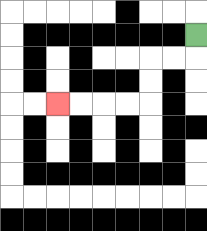{'start': '[8, 1]', 'end': '[2, 4]', 'path_directions': 'D,L,L,D,D,L,L,L,L', 'path_coordinates': '[[8, 1], [8, 2], [7, 2], [6, 2], [6, 3], [6, 4], [5, 4], [4, 4], [3, 4], [2, 4]]'}